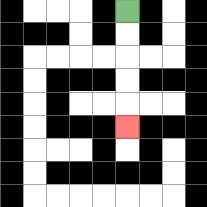{'start': '[5, 0]', 'end': '[5, 5]', 'path_directions': 'D,D,D,D,D', 'path_coordinates': '[[5, 0], [5, 1], [5, 2], [5, 3], [5, 4], [5, 5]]'}